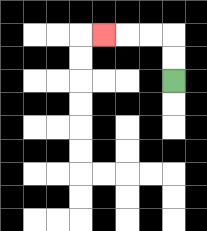{'start': '[7, 3]', 'end': '[4, 1]', 'path_directions': 'U,U,L,L,L', 'path_coordinates': '[[7, 3], [7, 2], [7, 1], [6, 1], [5, 1], [4, 1]]'}